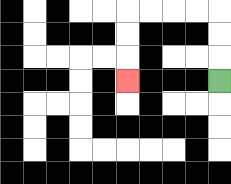{'start': '[9, 3]', 'end': '[5, 3]', 'path_directions': 'U,U,U,L,L,L,L,D,D,D', 'path_coordinates': '[[9, 3], [9, 2], [9, 1], [9, 0], [8, 0], [7, 0], [6, 0], [5, 0], [5, 1], [5, 2], [5, 3]]'}